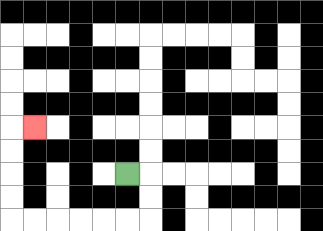{'start': '[5, 7]', 'end': '[1, 5]', 'path_directions': 'R,D,D,L,L,L,L,L,L,U,U,U,U,R', 'path_coordinates': '[[5, 7], [6, 7], [6, 8], [6, 9], [5, 9], [4, 9], [3, 9], [2, 9], [1, 9], [0, 9], [0, 8], [0, 7], [0, 6], [0, 5], [1, 5]]'}